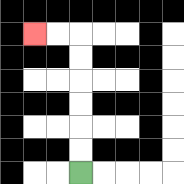{'start': '[3, 7]', 'end': '[1, 1]', 'path_directions': 'U,U,U,U,U,U,L,L', 'path_coordinates': '[[3, 7], [3, 6], [3, 5], [3, 4], [3, 3], [3, 2], [3, 1], [2, 1], [1, 1]]'}